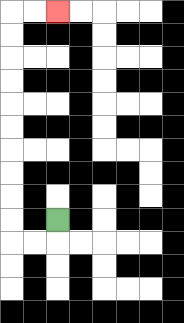{'start': '[2, 9]', 'end': '[2, 0]', 'path_directions': 'D,L,L,U,U,U,U,U,U,U,U,U,U,R,R', 'path_coordinates': '[[2, 9], [2, 10], [1, 10], [0, 10], [0, 9], [0, 8], [0, 7], [0, 6], [0, 5], [0, 4], [0, 3], [0, 2], [0, 1], [0, 0], [1, 0], [2, 0]]'}